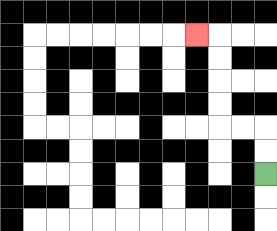{'start': '[11, 7]', 'end': '[8, 1]', 'path_directions': 'U,U,L,L,U,U,U,U,L', 'path_coordinates': '[[11, 7], [11, 6], [11, 5], [10, 5], [9, 5], [9, 4], [9, 3], [9, 2], [9, 1], [8, 1]]'}